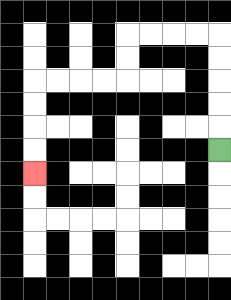{'start': '[9, 6]', 'end': '[1, 7]', 'path_directions': 'U,U,U,U,U,L,L,L,L,D,D,L,L,L,L,D,D,D,D', 'path_coordinates': '[[9, 6], [9, 5], [9, 4], [9, 3], [9, 2], [9, 1], [8, 1], [7, 1], [6, 1], [5, 1], [5, 2], [5, 3], [4, 3], [3, 3], [2, 3], [1, 3], [1, 4], [1, 5], [1, 6], [1, 7]]'}